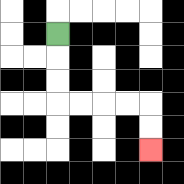{'start': '[2, 1]', 'end': '[6, 6]', 'path_directions': 'D,D,D,R,R,R,R,D,D', 'path_coordinates': '[[2, 1], [2, 2], [2, 3], [2, 4], [3, 4], [4, 4], [5, 4], [6, 4], [6, 5], [6, 6]]'}